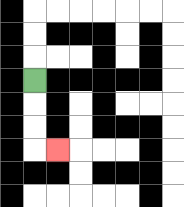{'start': '[1, 3]', 'end': '[2, 6]', 'path_directions': 'D,D,D,R', 'path_coordinates': '[[1, 3], [1, 4], [1, 5], [1, 6], [2, 6]]'}